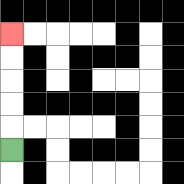{'start': '[0, 6]', 'end': '[0, 1]', 'path_directions': 'U,U,U,U,U', 'path_coordinates': '[[0, 6], [0, 5], [0, 4], [0, 3], [0, 2], [0, 1]]'}